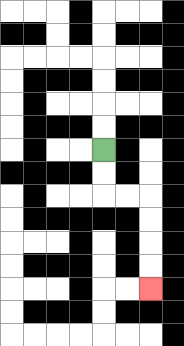{'start': '[4, 6]', 'end': '[6, 12]', 'path_directions': 'D,D,R,R,D,D,D,D', 'path_coordinates': '[[4, 6], [4, 7], [4, 8], [5, 8], [6, 8], [6, 9], [6, 10], [6, 11], [6, 12]]'}